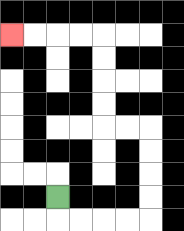{'start': '[2, 8]', 'end': '[0, 1]', 'path_directions': 'D,R,R,R,R,U,U,U,U,L,L,U,U,U,U,L,L,L,L', 'path_coordinates': '[[2, 8], [2, 9], [3, 9], [4, 9], [5, 9], [6, 9], [6, 8], [6, 7], [6, 6], [6, 5], [5, 5], [4, 5], [4, 4], [4, 3], [4, 2], [4, 1], [3, 1], [2, 1], [1, 1], [0, 1]]'}